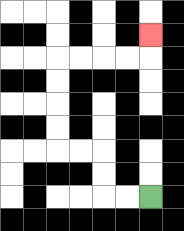{'start': '[6, 8]', 'end': '[6, 1]', 'path_directions': 'L,L,U,U,L,L,U,U,U,U,R,R,R,R,U', 'path_coordinates': '[[6, 8], [5, 8], [4, 8], [4, 7], [4, 6], [3, 6], [2, 6], [2, 5], [2, 4], [2, 3], [2, 2], [3, 2], [4, 2], [5, 2], [6, 2], [6, 1]]'}